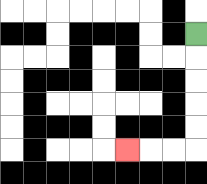{'start': '[8, 1]', 'end': '[5, 6]', 'path_directions': 'D,D,D,D,D,L,L,L', 'path_coordinates': '[[8, 1], [8, 2], [8, 3], [8, 4], [8, 5], [8, 6], [7, 6], [6, 6], [5, 6]]'}